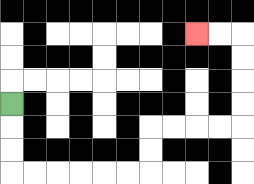{'start': '[0, 4]', 'end': '[8, 1]', 'path_directions': 'D,D,D,R,R,R,R,R,R,U,U,R,R,R,R,U,U,U,U,L,L', 'path_coordinates': '[[0, 4], [0, 5], [0, 6], [0, 7], [1, 7], [2, 7], [3, 7], [4, 7], [5, 7], [6, 7], [6, 6], [6, 5], [7, 5], [8, 5], [9, 5], [10, 5], [10, 4], [10, 3], [10, 2], [10, 1], [9, 1], [8, 1]]'}